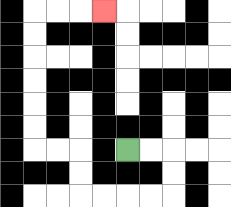{'start': '[5, 6]', 'end': '[4, 0]', 'path_directions': 'R,R,D,D,L,L,L,L,U,U,L,L,U,U,U,U,U,U,R,R,R', 'path_coordinates': '[[5, 6], [6, 6], [7, 6], [7, 7], [7, 8], [6, 8], [5, 8], [4, 8], [3, 8], [3, 7], [3, 6], [2, 6], [1, 6], [1, 5], [1, 4], [1, 3], [1, 2], [1, 1], [1, 0], [2, 0], [3, 0], [4, 0]]'}